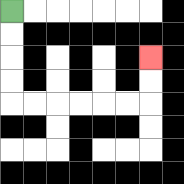{'start': '[0, 0]', 'end': '[6, 2]', 'path_directions': 'D,D,D,D,R,R,R,R,R,R,U,U', 'path_coordinates': '[[0, 0], [0, 1], [0, 2], [0, 3], [0, 4], [1, 4], [2, 4], [3, 4], [4, 4], [5, 4], [6, 4], [6, 3], [6, 2]]'}